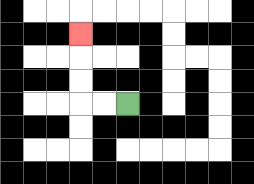{'start': '[5, 4]', 'end': '[3, 1]', 'path_directions': 'L,L,U,U,U', 'path_coordinates': '[[5, 4], [4, 4], [3, 4], [3, 3], [3, 2], [3, 1]]'}